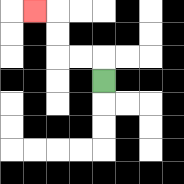{'start': '[4, 3]', 'end': '[1, 0]', 'path_directions': 'U,L,L,U,U,L', 'path_coordinates': '[[4, 3], [4, 2], [3, 2], [2, 2], [2, 1], [2, 0], [1, 0]]'}